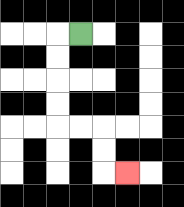{'start': '[3, 1]', 'end': '[5, 7]', 'path_directions': 'L,D,D,D,D,R,R,D,D,R', 'path_coordinates': '[[3, 1], [2, 1], [2, 2], [2, 3], [2, 4], [2, 5], [3, 5], [4, 5], [4, 6], [4, 7], [5, 7]]'}